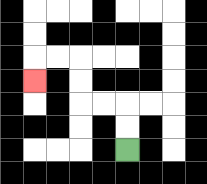{'start': '[5, 6]', 'end': '[1, 3]', 'path_directions': 'U,U,L,L,U,U,L,L,D', 'path_coordinates': '[[5, 6], [5, 5], [5, 4], [4, 4], [3, 4], [3, 3], [3, 2], [2, 2], [1, 2], [1, 3]]'}